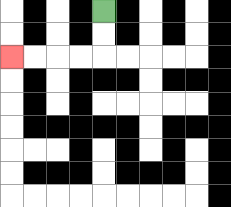{'start': '[4, 0]', 'end': '[0, 2]', 'path_directions': 'D,D,L,L,L,L', 'path_coordinates': '[[4, 0], [4, 1], [4, 2], [3, 2], [2, 2], [1, 2], [0, 2]]'}